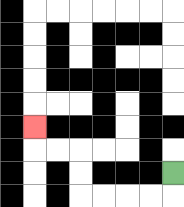{'start': '[7, 7]', 'end': '[1, 5]', 'path_directions': 'D,L,L,L,L,U,U,L,L,U', 'path_coordinates': '[[7, 7], [7, 8], [6, 8], [5, 8], [4, 8], [3, 8], [3, 7], [3, 6], [2, 6], [1, 6], [1, 5]]'}